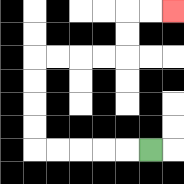{'start': '[6, 6]', 'end': '[7, 0]', 'path_directions': 'L,L,L,L,L,U,U,U,U,R,R,R,R,U,U,R,R', 'path_coordinates': '[[6, 6], [5, 6], [4, 6], [3, 6], [2, 6], [1, 6], [1, 5], [1, 4], [1, 3], [1, 2], [2, 2], [3, 2], [4, 2], [5, 2], [5, 1], [5, 0], [6, 0], [7, 0]]'}